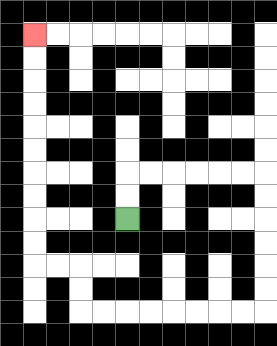{'start': '[5, 9]', 'end': '[1, 1]', 'path_directions': 'U,U,R,R,R,R,R,R,D,D,D,D,D,D,L,L,L,L,L,L,L,L,U,U,L,L,U,U,U,U,U,U,U,U,U,U', 'path_coordinates': '[[5, 9], [5, 8], [5, 7], [6, 7], [7, 7], [8, 7], [9, 7], [10, 7], [11, 7], [11, 8], [11, 9], [11, 10], [11, 11], [11, 12], [11, 13], [10, 13], [9, 13], [8, 13], [7, 13], [6, 13], [5, 13], [4, 13], [3, 13], [3, 12], [3, 11], [2, 11], [1, 11], [1, 10], [1, 9], [1, 8], [1, 7], [1, 6], [1, 5], [1, 4], [1, 3], [1, 2], [1, 1]]'}